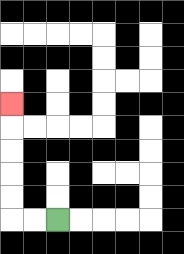{'start': '[2, 9]', 'end': '[0, 4]', 'path_directions': 'L,L,U,U,U,U,U', 'path_coordinates': '[[2, 9], [1, 9], [0, 9], [0, 8], [0, 7], [0, 6], [0, 5], [0, 4]]'}